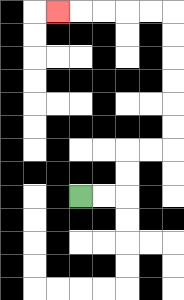{'start': '[3, 8]', 'end': '[2, 0]', 'path_directions': 'R,R,U,U,R,R,U,U,U,U,U,U,L,L,L,L,L', 'path_coordinates': '[[3, 8], [4, 8], [5, 8], [5, 7], [5, 6], [6, 6], [7, 6], [7, 5], [7, 4], [7, 3], [7, 2], [7, 1], [7, 0], [6, 0], [5, 0], [4, 0], [3, 0], [2, 0]]'}